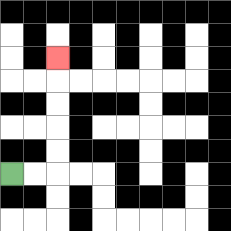{'start': '[0, 7]', 'end': '[2, 2]', 'path_directions': 'R,R,U,U,U,U,U', 'path_coordinates': '[[0, 7], [1, 7], [2, 7], [2, 6], [2, 5], [2, 4], [2, 3], [2, 2]]'}